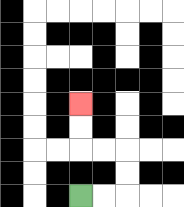{'start': '[3, 8]', 'end': '[3, 4]', 'path_directions': 'R,R,U,U,L,L,U,U', 'path_coordinates': '[[3, 8], [4, 8], [5, 8], [5, 7], [5, 6], [4, 6], [3, 6], [3, 5], [3, 4]]'}